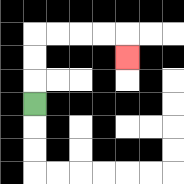{'start': '[1, 4]', 'end': '[5, 2]', 'path_directions': 'U,U,U,R,R,R,R,D', 'path_coordinates': '[[1, 4], [1, 3], [1, 2], [1, 1], [2, 1], [3, 1], [4, 1], [5, 1], [5, 2]]'}